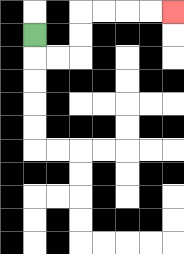{'start': '[1, 1]', 'end': '[7, 0]', 'path_directions': 'D,R,R,U,U,R,R,R,R', 'path_coordinates': '[[1, 1], [1, 2], [2, 2], [3, 2], [3, 1], [3, 0], [4, 0], [5, 0], [6, 0], [7, 0]]'}